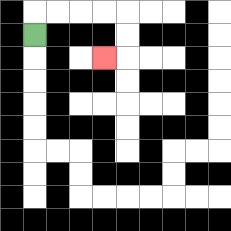{'start': '[1, 1]', 'end': '[4, 2]', 'path_directions': 'U,R,R,R,R,D,D,L', 'path_coordinates': '[[1, 1], [1, 0], [2, 0], [3, 0], [4, 0], [5, 0], [5, 1], [5, 2], [4, 2]]'}